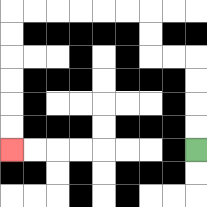{'start': '[8, 6]', 'end': '[0, 6]', 'path_directions': 'U,U,U,U,L,L,U,U,L,L,L,L,L,L,D,D,D,D,D,D', 'path_coordinates': '[[8, 6], [8, 5], [8, 4], [8, 3], [8, 2], [7, 2], [6, 2], [6, 1], [6, 0], [5, 0], [4, 0], [3, 0], [2, 0], [1, 0], [0, 0], [0, 1], [0, 2], [0, 3], [0, 4], [0, 5], [0, 6]]'}